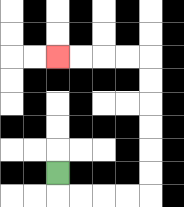{'start': '[2, 7]', 'end': '[2, 2]', 'path_directions': 'D,R,R,R,R,U,U,U,U,U,U,L,L,L,L', 'path_coordinates': '[[2, 7], [2, 8], [3, 8], [4, 8], [5, 8], [6, 8], [6, 7], [6, 6], [6, 5], [6, 4], [6, 3], [6, 2], [5, 2], [4, 2], [3, 2], [2, 2]]'}